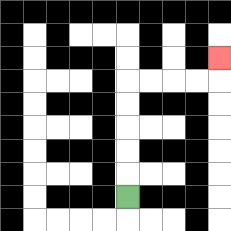{'start': '[5, 8]', 'end': '[9, 2]', 'path_directions': 'U,U,U,U,U,R,R,R,R,U', 'path_coordinates': '[[5, 8], [5, 7], [5, 6], [5, 5], [5, 4], [5, 3], [6, 3], [7, 3], [8, 3], [9, 3], [9, 2]]'}